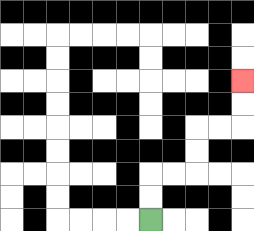{'start': '[6, 9]', 'end': '[10, 3]', 'path_directions': 'U,U,R,R,U,U,R,R,U,U', 'path_coordinates': '[[6, 9], [6, 8], [6, 7], [7, 7], [8, 7], [8, 6], [8, 5], [9, 5], [10, 5], [10, 4], [10, 3]]'}